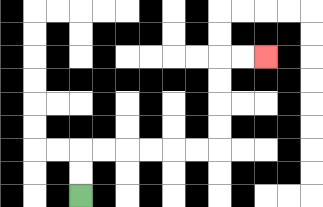{'start': '[3, 8]', 'end': '[11, 2]', 'path_directions': 'U,U,R,R,R,R,R,R,U,U,U,U,R,R', 'path_coordinates': '[[3, 8], [3, 7], [3, 6], [4, 6], [5, 6], [6, 6], [7, 6], [8, 6], [9, 6], [9, 5], [9, 4], [9, 3], [9, 2], [10, 2], [11, 2]]'}